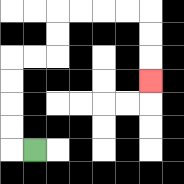{'start': '[1, 6]', 'end': '[6, 3]', 'path_directions': 'L,U,U,U,U,R,R,U,U,R,R,R,R,D,D,D', 'path_coordinates': '[[1, 6], [0, 6], [0, 5], [0, 4], [0, 3], [0, 2], [1, 2], [2, 2], [2, 1], [2, 0], [3, 0], [4, 0], [5, 0], [6, 0], [6, 1], [6, 2], [6, 3]]'}